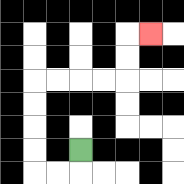{'start': '[3, 6]', 'end': '[6, 1]', 'path_directions': 'D,L,L,U,U,U,U,R,R,R,R,U,U,R', 'path_coordinates': '[[3, 6], [3, 7], [2, 7], [1, 7], [1, 6], [1, 5], [1, 4], [1, 3], [2, 3], [3, 3], [4, 3], [5, 3], [5, 2], [5, 1], [6, 1]]'}